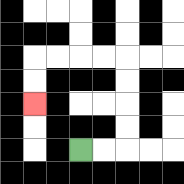{'start': '[3, 6]', 'end': '[1, 4]', 'path_directions': 'R,R,U,U,U,U,L,L,L,L,D,D', 'path_coordinates': '[[3, 6], [4, 6], [5, 6], [5, 5], [5, 4], [5, 3], [5, 2], [4, 2], [3, 2], [2, 2], [1, 2], [1, 3], [1, 4]]'}